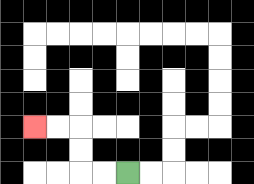{'start': '[5, 7]', 'end': '[1, 5]', 'path_directions': 'L,L,U,U,L,L', 'path_coordinates': '[[5, 7], [4, 7], [3, 7], [3, 6], [3, 5], [2, 5], [1, 5]]'}